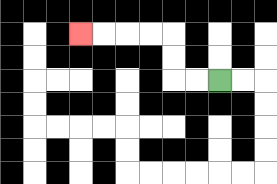{'start': '[9, 3]', 'end': '[3, 1]', 'path_directions': 'L,L,U,U,L,L,L,L', 'path_coordinates': '[[9, 3], [8, 3], [7, 3], [7, 2], [7, 1], [6, 1], [5, 1], [4, 1], [3, 1]]'}